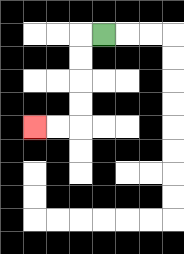{'start': '[4, 1]', 'end': '[1, 5]', 'path_directions': 'L,D,D,D,D,L,L', 'path_coordinates': '[[4, 1], [3, 1], [3, 2], [3, 3], [3, 4], [3, 5], [2, 5], [1, 5]]'}